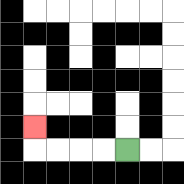{'start': '[5, 6]', 'end': '[1, 5]', 'path_directions': 'L,L,L,L,U', 'path_coordinates': '[[5, 6], [4, 6], [3, 6], [2, 6], [1, 6], [1, 5]]'}